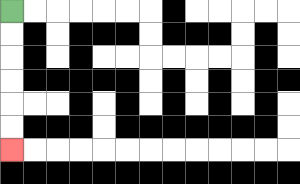{'start': '[0, 0]', 'end': '[0, 6]', 'path_directions': 'D,D,D,D,D,D', 'path_coordinates': '[[0, 0], [0, 1], [0, 2], [0, 3], [0, 4], [0, 5], [0, 6]]'}